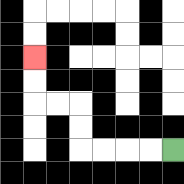{'start': '[7, 6]', 'end': '[1, 2]', 'path_directions': 'L,L,L,L,U,U,L,L,U,U', 'path_coordinates': '[[7, 6], [6, 6], [5, 6], [4, 6], [3, 6], [3, 5], [3, 4], [2, 4], [1, 4], [1, 3], [1, 2]]'}